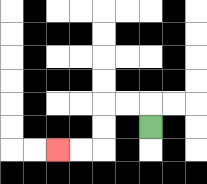{'start': '[6, 5]', 'end': '[2, 6]', 'path_directions': 'U,L,L,D,D,L,L', 'path_coordinates': '[[6, 5], [6, 4], [5, 4], [4, 4], [4, 5], [4, 6], [3, 6], [2, 6]]'}